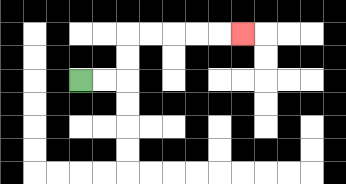{'start': '[3, 3]', 'end': '[10, 1]', 'path_directions': 'R,R,U,U,R,R,R,R,R', 'path_coordinates': '[[3, 3], [4, 3], [5, 3], [5, 2], [5, 1], [6, 1], [7, 1], [8, 1], [9, 1], [10, 1]]'}